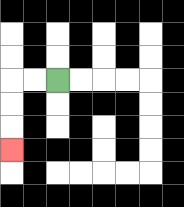{'start': '[2, 3]', 'end': '[0, 6]', 'path_directions': 'L,L,D,D,D', 'path_coordinates': '[[2, 3], [1, 3], [0, 3], [0, 4], [0, 5], [0, 6]]'}